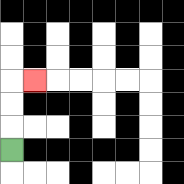{'start': '[0, 6]', 'end': '[1, 3]', 'path_directions': 'U,U,U,R', 'path_coordinates': '[[0, 6], [0, 5], [0, 4], [0, 3], [1, 3]]'}